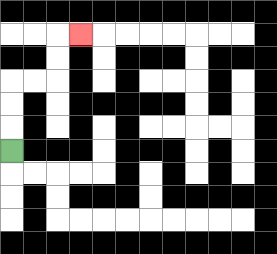{'start': '[0, 6]', 'end': '[3, 1]', 'path_directions': 'U,U,U,R,R,U,U,R', 'path_coordinates': '[[0, 6], [0, 5], [0, 4], [0, 3], [1, 3], [2, 3], [2, 2], [2, 1], [3, 1]]'}